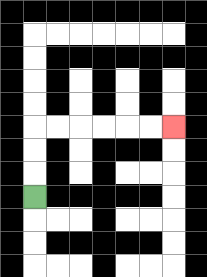{'start': '[1, 8]', 'end': '[7, 5]', 'path_directions': 'U,U,U,R,R,R,R,R,R', 'path_coordinates': '[[1, 8], [1, 7], [1, 6], [1, 5], [2, 5], [3, 5], [4, 5], [5, 5], [6, 5], [7, 5]]'}